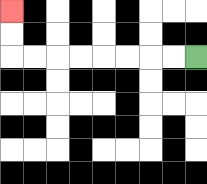{'start': '[8, 2]', 'end': '[0, 0]', 'path_directions': 'L,L,L,L,L,L,L,L,U,U', 'path_coordinates': '[[8, 2], [7, 2], [6, 2], [5, 2], [4, 2], [3, 2], [2, 2], [1, 2], [0, 2], [0, 1], [0, 0]]'}